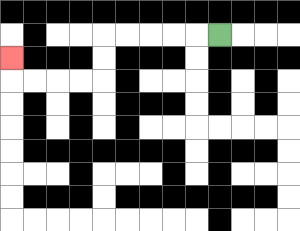{'start': '[9, 1]', 'end': '[0, 2]', 'path_directions': 'L,L,L,L,L,D,D,L,L,L,L,U', 'path_coordinates': '[[9, 1], [8, 1], [7, 1], [6, 1], [5, 1], [4, 1], [4, 2], [4, 3], [3, 3], [2, 3], [1, 3], [0, 3], [0, 2]]'}